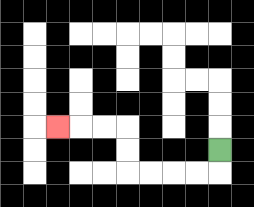{'start': '[9, 6]', 'end': '[2, 5]', 'path_directions': 'D,L,L,L,L,U,U,L,L,L', 'path_coordinates': '[[9, 6], [9, 7], [8, 7], [7, 7], [6, 7], [5, 7], [5, 6], [5, 5], [4, 5], [3, 5], [2, 5]]'}